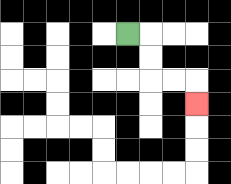{'start': '[5, 1]', 'end': '[8, 4]', 'path_directions': 'R,D,D,R,R,D', 'path_coordinates': '[[5, 1], [6, 1], [6, 2], [6, 3], [7, 3], [8, 3], [8, 4]]'}